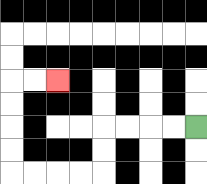{'start': '[8, 5]', 'end': '[2, 3]', 'path_directions': 'L,L,L,L,D,D,L,L,L,L,U,U,U,U,R,R', 'path_coordinates': '[[8, 5], [7, 5], [6, 5], [5, 5], [4, 5], [4, 6], [4, 7], [3, 7], [2, 7], [1, 7], [0, 7], [0, 6], [0, 5], [0, 4], [0, 3], [1, 3], [2, 3]]'}